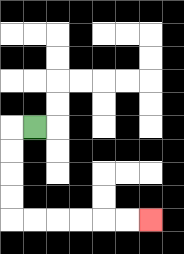{'start': '[1, 5]', 'end': '[6, 9]', 'path_directions': 'L,D,D,D,D,R,R,R,R,R,R', 'path_coordinates': '[[1, 5], [0, 5], [0, 6], [0, 7], [0, 8], [0, 9], [1, 9], [2, 9], [3, 9], [4, 9], [5, 9], [6, 9]]'}